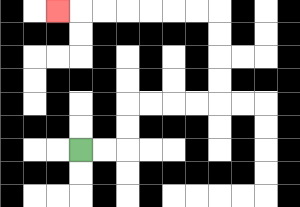{'start': '[3, 6]', 'end': '[2, 0]', 'path_directions': 'R,R,U,U,R,R,R,R,U,U,U,U,L,L,L,L,L,L,L', 'path_coordinates': '[[3, 6], [4, 6], [5, 6], [5, 5], [5, 4], [6, 4], [7, 4], [8, 4], [9, 4], [9, 3], [9, 2], [9, 1], [9, 0], [8, 0], [7, 0], [6, 0], [5, 0], [4, 0], [3, 0], [2, 0]]'}